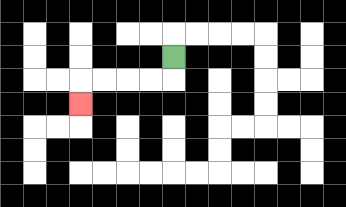{'start': '[7, 2]', 'end': '[3, 4]', 'path_directions': 'D,L,L,L,L,D', 'path_coordinates': '[[7, 2], [7, 3], [6, 3], [5, 3], [4, 3], [3, 3], [3, 4]]'}